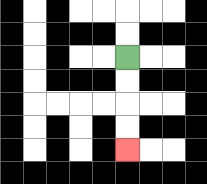{'start': '[5, 2]', 'end': '[5, 6]', 'path_directions': 'D,D,D,D', 'path_coordinates': '[[5, 2], [5, 3], [5, 4], [5, 5], [5, 6]]'}